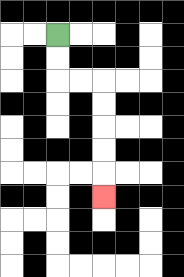{'start': '[2, 1]', 'end': '[4, 8]', 'path_directions': 'D,D,R,R,D,D,D,D,D', 'path_coordinates': '[[2, 1], [2, 2], [2, 3], [3, 3], [4, 3], [4, 4], [4, 5], [4, 6], [4, 7], [4, 8]]'}